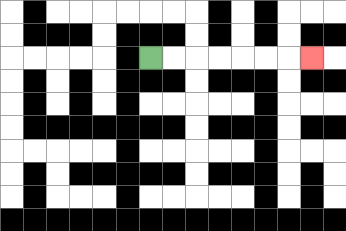{'start': '[6, 2]', 'end': '[13, 2]', 'path_directions': 'R,R,R,R,R,R,R', 'path_coordinates': '[[6, 2], [7, 2], [8, 2], [9, 2], [10, 2], [11, 2], [12, 2], [13, 2]]'}